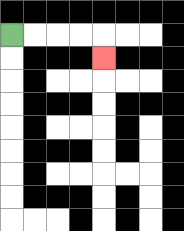{'start': '[0, 1]', 'end': '[4, 2]', 'path_directions': 'R,R,R,R,D', 'path_coordinates': '[[0, 1], [1, 1], [2, 1], [3, 1], [4, 1], [4, 2]]'}